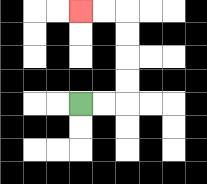{'start': '[3, 4]', 'end': '[3, 0]', 'path_directions': 'R,R,U,U,U,U,L,L', 'path_coordinates': '[[3, 4], [4, 4], [5, 4], [5, 3], [5, 2], [5, 1], [5, 0], [4, 0], [3, 0]]'}